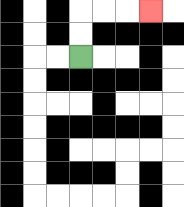{'start': '[3, 2]', 'end': '[6, 0]', 'path_directions': 'U,U,R,R,R', 'path_coordinates': '[[3, 2], [3, 1], [3, 0], [4, 0], [5, 0], [6, 0]]'}